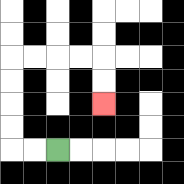{'start': '[2, 6]', 'end': '[4, 4]', 'path_directions': 'L,L,U,U,U,U,R,R,R,R,D,D', 'path_coordinates': '[[2, 6], [1, 6], [0, 6], [0, 5], [0, 4], [0, 3], [0, 2], [1, 2], [2, 2], [3, 2], [4, 2], [4, 3], [4, 4]]'}